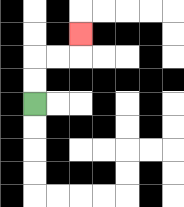{'start': '[1, 4]', 'end': '[3, 1]', 'path_directions': 'U,U,R,R,U', 'path_coordinates': '[[1, 4], [1, 3], [1, 2], [2, 2], [3, 2], [3, 1]]'}